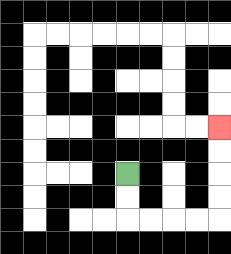{'start': '[5, 7]', 'end': '[9, 5]', 'path_directions': 'D,D,R,R,R,R,U,U,U,U', 'path_coordinates': '[[5, 7], [5, 8], [5, 9], [6, 9], [7, 9], [8, 9], [9, 9], [9, 8], [9, 7], [9, 6], [9, 5]]'}